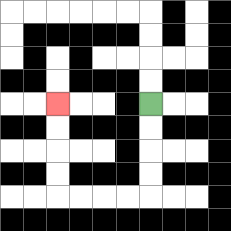{'start': '[6, 4]', 'end': '[2, 4]', 'path_directions': 'D,D,D,D,L,L,L,L,U,U,U,U', 'path_coordinates': '[[6, 4], [6, 5], [6, 6], [6, 7], [6, 8], [5, 8], [4, 8], [3, 8], [2, 8], [2, 7], [2, 6], [2, 5], [2, 4]]'}